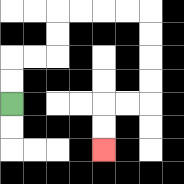{'start': '[0, 4]', 'end': '[4, 6]', 'path_directions': 'U,U,R,R,U,U,R,R,R,R,D,D,D,D,L,L,D,D', 'path_coordinates': '[[0, 4], [0, 3], [0, 2], [1, 2], [2, 2], [2, 1], [2, 0], [3, 0], [4, 0], [5, 0], [6, 0], [6, 1], [6, 2], [6, 3], [6, 4], [5, 4], [4, 4], [4, 5], [4, 6]]'}